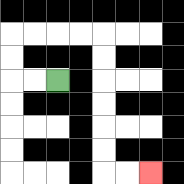{'start': '[2, 3]', 'end': '[6, 7]', 'path_directions': 'L,L,U,U,R,R,R,R,D,D,D,D,D,D,R,R', 'path_coordinates': '[[2, 3], [1, 3], [0, 3], [0, 2], [0, 1], [1, 1], [2, 1], [3, 1], [4, 1], [4, 2], [4, 3], [4, 4], [4, 5], [4, 6], [4, 7], [5, 7], [6, 7]]'}